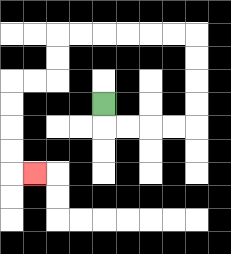{'start': '[4, 4]', 'end': '[1, 7]', 'path_directions': 'D,R,R,R,R,U,U,U,U,L,L,L,L,L,L,D,D,L,L,D,D,D,D,R', 'path_coordinates': '[[4, 4], [4, 5], [5, 5], [6, 5], [7, 5], [8, 5], [8, 4], [8, 3], [8, 2], [8, 1], [7, 1], [6, 1], [5, 1], [4, 1], [3, 1], [2, 1], [2, 2], [2, 3], [1, 3], [0, 3], [0, 4], [0, 5], [0, 6], [0, 7], [1, 7]]'}